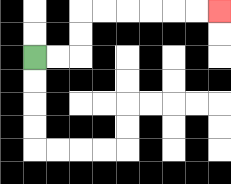{'start': '[1, 2]', 'end': '[9, 0]', 'path_directions': 'R,R,U,U,R,R,R,R,R,R', 'path_coordinates': '[[1, 2], [2, 2], [3, 2], [3, 1], [3, 0], [4, 0], [5, 0], [6, 0], [7, 0], [8, 0], [9, 0]]'}